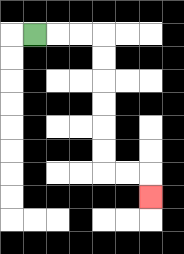{'start': '[1, 1]', 'end': '[6, 8]', 'path_directions': 'R,R,R,D,D,D,D,D,D,R,R,D', 'path_coordinates': '[[1, 1], [2, 1], [3, 1], [4, 1], [4, 2], [4, 3], [4, 4], [4, 5], [4, 6], [4, 7], [5, 7], [6, 7], [6, 8]]'}